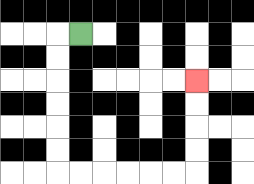{'start': '[3, 1]', 'end': '[8, 3]', 'path_directions': 'L,D,D,D,D,D,D,R,R,R,R,R,R,U,U,U,U', 'path_coordinates': '[[3, 1], [2, 1], [2, 2], [2, 3], [2, 4], [2, 5], [2, 6], [2, 7], [3, 7], [4, 7], [5, 7], [6, 7], [7, 7], [8, 7], [8, 6], [8, 5], [8, 4], [8, 3]]'}